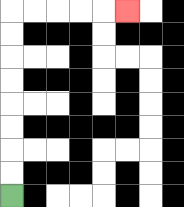{'start': '[0, 8]', 'end': '[5, 0]', 'path_directions': 'U,U,U,U,U,U,U,U,R,R,R,R,R', 'path_coordinates': '[[0, 8], [0, 7], [0, 6], [0, 5], [0, 4], [0, 3], [0, 2], [0, 1], [0, 0], [1, 0], [2, 0], [3, 0], [4, 0], [5, 0]]'}